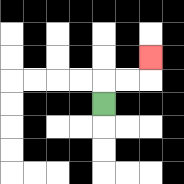{'start': '[4, 4]', 'end': '[6, 2]', 'path_directions': 'U,R,R,U', 'path_coordinates': '[[4, 4], [4, 3], [5, 3], [6, 3], [6, 2]]'}